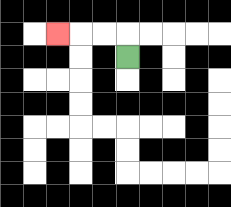{'start': '[5, 2]', 'end': '[2, 1]', 'path_directions': 'U,L,L,L', 'path_coordinates': '[[5, 2], [5, 1], [4, 1], [3, 1], [2, 1]]'}